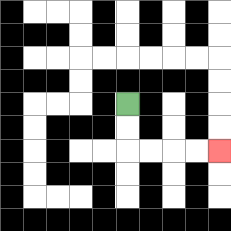{'start': '[5, 4]', 'end': '[9, 6]', 'path_directions': 'D,D,R,R,R,R', 'path_coordinates': '[[5, 4], [5, 5], [5, 6], [6, 6], [7, 6], [8, 6], [9, 6]]'}